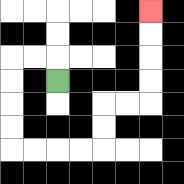{'start': '[2, 3]', 'end': '[6, 0]', 'path_directions': 'U,L,L,D,D,D,D,R,R,R,R,U,U,R,R,U,U,U,U', 'path_coordinates': '[[2, 3], [2, 2], [1, 2], [0, 2], [0, 3], [0, 4], [0, 5], [0, 6], [1, 6], [2, 6], [3, 6], [4, 6], [4, 5], [4, 4], [5, 4], [6, 4], [6, 3], [6, 2], [6, 1], [6, 0]]'}